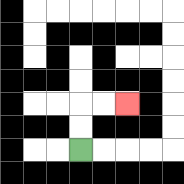{'start': '[3, 6]', 'end': '[5, 4]', 'path_directions': 'U,U,R,R', 'path_coordinates': '[[3, 6], [3, 5], [3, 4], [4, 4], [5, 4]]'}